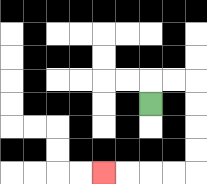{'start': '[6, 4]', 'end': '[4, 7]', 'path_directions': 'U,R,R,D,D,D,D,L,L,L,L', 'path_coordinates': '[[6, 4], [6, 3], [7, 3], [8, 3], [8, 4], [8, 5], [8, 6], [8, 7], [7, 7], [6, 7], [5, 7], [4, 7]]'}